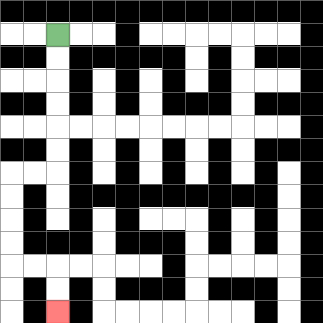{'start': '[2, 1]', 'end': '[2, 13]', 'path_directions': 'D,D,D,D,D,D,L,L,D,D,D,D,R,R,D,D', 'path_coordinates': '[[2, 1], [2, 2], [2, 3], [2, 4], [2, 5], [2, 6], [2, 7], [1, 7], [0, 7], [0, 8], [0, 9], [0, 10], [0, 11], [1, 11], [2, 11], [2, 12], [2, 13]]'}